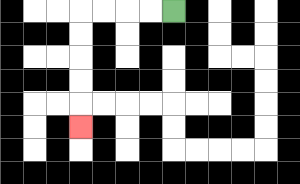{'start': '[7, 0]', 'end': '[3, 5]', 'path_directions': 'L,L,L,L,D,D,D,D,D', 'path_coordinates': '[[7, 0], [6, 0], [5, 0], [4, 0], [3, 0], [3, 1], [3, 2], [3, 3], [3, 4], [3, 5]]'}